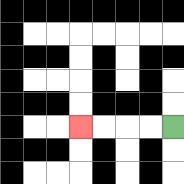{'start': '[7, 5]', 'end': '[3, 5]', 'path_directions': 'L,L,L,L', 'path_coordinates': '[[7, 5], [6, 5], [5, 5], [4, 5], [3, 5]]'}